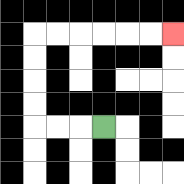{'start': '[4, 5]', 'end': '[7, 1]', 'path_directions': 'L,L,L,U,U,U,U,R,R,R,R,R,R', 'path_coordinates': '[[4, 5], [3, 5], [2, 5], [1, 5], [1, 4], [1, 3], [1, 2], [1, 1], [2, 1], [3, 1], [4, 1], [5, 1], [6, 1], [7, 1]]'}